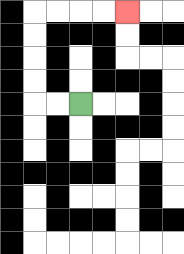{'start': '[3, 4]', 'end': '[5, 0]', 'path_directions': 'L,L,U,U,U,U,R,R,R,R', 'path_coordinates': '[[3, 4], [2, 4], [1, 4], [1, 3], [1, 2], [1, 1], [1, 0], [2, 0], [3, 0], [4, 0], [5, 0]]'}